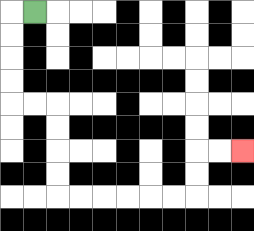{'start': '[1, 0]', 'end': '[10, 6]', 'path_directions': 'L,D,D,D,D,R,R,D,D,D,D,R,R,R,R,R,R,U,U,R,R', 'path_coordinates': '[[1, 0], [0, 0], [0, 1], [0, 2], [0, 3], [0, 4], [1, 4], [2, 4], [2, 5], [2, 6], [2, 7], [2, 8], [3, 8], [4, 8], [5, 8], [6, 8], [7, 8], [8, 8], [8, 7], [8, 6], [9, 6], [10, 6]]'}